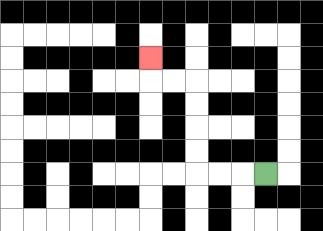{'start': '[11, 7]', 'end': '[6, 2]', 'path_directions': 'L,L,L,U,U,U,U,L,L,U', 'path_coordinates': '[[11, 7], [10, 7], [9, 7], [8, 7], [8, 6], [8, 5], [8, 4], [8, 3], [7, 3], [6, 3], [6, 2]]'}